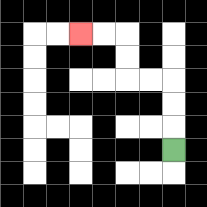{'start': '[7, 6]', 'end': '[3, 1]', 'path_directions': 'U,U,U,L,L,U,U,L,L', 'path_coordinates': '[[7, 6], [7, 5], [7, 4], [7, 3], [6, 3], [5, 3], [5, 2], [5, 1], [4, 1], [3, 1]]'}